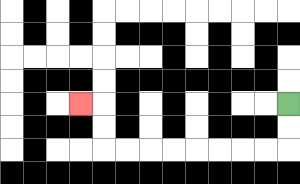{'start': '[12, 4]', 'end': '[3, 4]', 'path_directions': 'D,D,L,L,L,L,L,L,L,L,U,U,L', 'path_coordinates': '[[12, 4], [12, 5], [12, 6], [11, 6], [10, 6], [9, 6], [8, 6], [7, 6], [6, 6], [5, 6], [4, 6], [4, 5], [4, 4], [3, 4]]'}